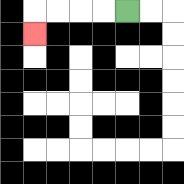{'start': '[5, 0]', 'end': '[1, 1]', 'path_directions': 'L,L,L,L,D', 'path_coordinates': '[[5, 0], [4, 0], [3, 0], [2, 0], [1, 0], [1, 1]]'}